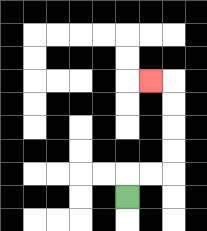{'start': '[5, 8]', 'end': '[6, 3]', 'path_directions': 'U,R,R,U,U,U,U,L', 'path_coordinates': '[[5, 8], [5, 7], [6, 7], [7, 7], [7, 6], [7, 5], [7, 4], [7, 3], [6, 3]]'}